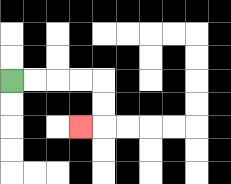{'start': '[0, 3]', 'end': '[3, 5]', 'path_directions': 'R,R,R,R,D,D,L', 'path_coordinates': '[[0, 3], [1, 3], [2, 3], [3, 3], [4, 3], [4, 4], [4, 5], [3, 5]]'}